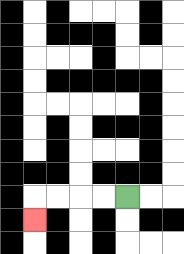{'start': '[5, 8]', 'end': '[1, 9]', 'path_directions': 'L,L,L,L,D', 'path_coordinates': '[[5, 8], [4, 8], [3, 8], [2, 8], [1, 8], [1, 9]]'}